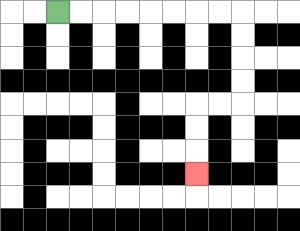{'start': '[2, 0]', 'end': '[8, 7]', 'path_directions': 'R,R,R,R,R,R,R,R,D,D,D,D,L,L,D,D,D', 'path_coordinates': '[[2, 0], [3, 0], [4, 0], [5, 0], [6, 0], [7, 0], [8, 0], [9, 0], [10, 0], [10, 1], [10, 2], [10, 3], [10, 4], [9, 4], [8, 4], [8, 5], [8, 6], [8, 7]]'}